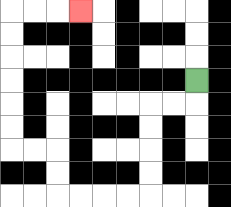{'start': '[8, 3]', 'end': '[3, 0]', 'path_directions': 'D,L,L,D,D,D,D,L,L,L,L,U,U,L,L,U,U,U,U,U,U,R,R,R', 'path_coordinates': '[[8, 3], [8, 4], [7, 4], [6, 4], [6, 5], [6, 6], [6, 7], [6, 8], [5, 8], [4, 8], [3, 8], [2, 8], [2, 7], [2, 6], [1, 6], [0, 6], [0, 5], [0, 4], [0, 3], [0, 2], [0, 1], [0, 0], [1, 0], [2, 0], [3, 0]]'}